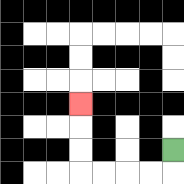{'start': '[7, 6]', 'end': '[3, 4]', 'path_directions': 'D,L,L,L,L,U,U,U', 'path_coordinates': '[[7, 6], [7, 7], [6, 7], [5, 7], [4, 7], [3, 7], [3, 6], [3, 5], [3, 4]]'}